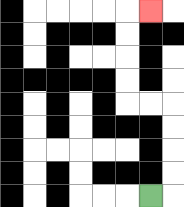{'start': '[6, 8]', 'end': '[6, 0]', 'path_directions': 'R,U,U,U,U,L,L,U,U,U,U,R', 'path_coordinates': '[[6, 8], [7, 8], [7, 7], [7, 6], [7, 5], [7, 4], [6, 4], [5, 4], [5, 3], [5, 2], [5, 1], [5, 0], [6, 0]]'}